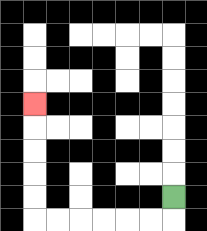{'start': '[7, 8]', 'end': '[1, 4]', 'path_directions': 'D,L,L,L,L,L,L,U,U,U,U,U', 'path_coordinates': '[[7, 8], [7, 9], [6, 9], [5, 9], [4, 9], [3, 9], [2, 9], [1, 9], [1, 8], [1, 7], [1, 6], [1, 5], [1, 4]]'}